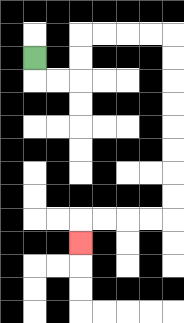{'start': '[1, 2]', 'end': '[3, 10]', 'path_directions': 'D,R,R,U,U,R,R,R,R,D,D,D,D,D,D,D,D,L,L,L,L,D', 'path_coordinates': '[[1, 2], [1, 3], [2, 3], [3, 3], [3, 2], [3, 1], [4, 1], [5, 1], [6, 1], [7, 1], [7, 2], [7, 3], [7, 4], [7, 5], [7, 6], [7, 7], [7, 8], [7, 9], [6, 9], [5, 9], [4, 9], [3, 9], [3, 10]]'}